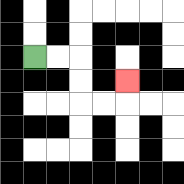{'start': '[1, 2]', 'end': '[5, 3]', 'path_directions': 'R,R,D,D,R,R,U', 'path_coordinates': '[[1, 2], [2, 2], [3, 2], [3, 3], [3, 4], [4, 4], [5, 4], [5, 3]]'}